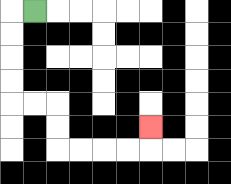{'start': '[1, 0]', 'end': '[6, 5]', 'path_directions': 'L,D,D,D,D,R,R,D,D,R,R,R,R,U', 'path_coordinates': '[[1, 0], [0, 0], [0, 1], [0, 2], [0, 3], [0, 4], [1, 4], [2, 4], [2, 5], [2, 6], [3, 6], [4, 6], [5, 6], [6, 6], [6, 5]]'}